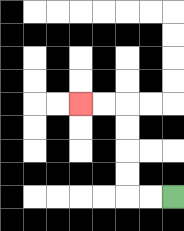{'start': '[7, 8]', 'end': '[3, 4]', 'path_directions': 'L,L,U,U,U,U,L,L', 'path_coordinates': '[[7, 8], [6, 8], [5, 8], [5, 7], [5, 6], [5, 5], [5, 4], [4, 4], [3, 4]]'}